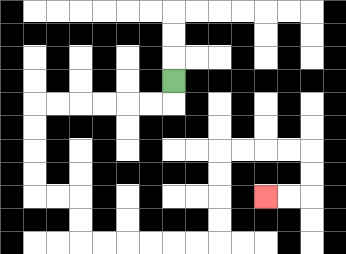{'start': '[7, 3]', 'end': '[11, 8]', 'path_directions': 'D,L,L,L,L,L,L,D,D,D,D,R,R,D,D,R,R,R,R,R,R,U,U,U,U,R,R,R,R,D,D,L,L', 'path_coordinates': '[[7, 3], [7, 4], [6, 4], [5, 4], [4, 4], [3, 4], [2, 4], [1, 4], [1, 5], [1, 6], [1, 7], [1, 8], [2, 8], [3, 8], [3, 9], [3, 10], [4, 10], [5, 10], [6, 10], [7, 10], [8, 10], [9, 10], [9, 9], [9, 8], [9, 7], [9, 6], [10, 6], [11, 6], [12, 6], [13, 6], [13, 7], [13, 8], [12, 8], [11, 8]]'}